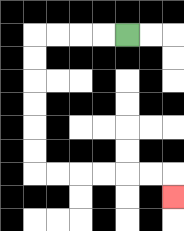{'start': '[5, 1]', 'end': '[7, 8]', 'path_directions': 'L,L,L,L,D,D,D,D,D,D,R,R,R,R,R,R,D', 'path_coordinates': '[[5, 1], [4, 1], [3, 1], [2, 1], [1, 1], [1, 2], [1, 3], [1, 4], [1, 5], [1, 6], [1, 7], [2, 7], [3, 7], [4, 7], [5, 7], [6, 7], [7, 7], [7, 8]]'}